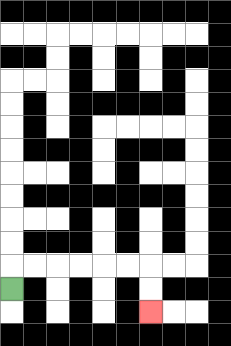{'start': '[0, 12]', 'end': '[6, 13]', 'path_directions': 'U,R,R,R,R,R,R,D,D', 'path_coordinates': '[[0, 12], [0, 11], [1, 11], [2, 11], [3, 11], [4, 11], [5, 11], [6, 11], [6, 12], [6, 13]]'}